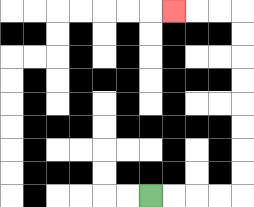{'start': '[6, 8]', 'end': '[7, 0]', 'path_directions': 'R,R,R,R,U,U,U,U,U,U,U,U,L,L,L', 'path_coordinates': '[[6, 8], [7, 8], [8, 8], [9, 8], [10, 8], [10, 7], [10, 6], [10, 5], [10, 4], [10, 3], [10, 2], [10, 1], [10, 0], [9, 0], [8, 0], [7, 0]]'}